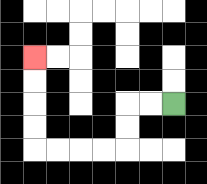{'start': '[7, 4]', 'end': '[1, 2]', 'path_directions': 'L,L,D,D,L,L,L,L,U,U,U,U', 'path_coordinates': '[[7, 4], [6, 4], [5, 4], [5, 5], [5, 6], [4, 6], [3, 6], [2, 6], [1, 6], [1, 5], [1, 4], [1, 3], [1, 2]]'}